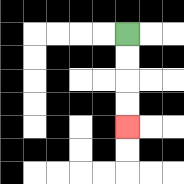{'start': '[5, 1]', 'end': '[5, 5]', 'path_directions': 'D,D,D,D', 'path_coordinates': '[[5, 1], [5, 2], [5, 3], [5, 4], [5, 5]]'}